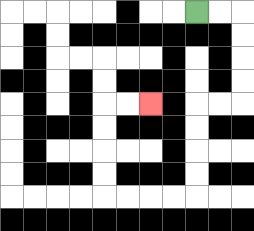{'start': '[8, 0]', 'end': '[6, 4]', 'path_directions': 'R,R,D,D,D,D,L,L,D,D,D,D,L,L,L,L,U,U,U,U,R,R', 'path_coordinates': '[[8, 0], [9, 0], [10, 0], [10, 1], [10, 2], [10, 3], [10, 4], [9, 4], [8, 4], [8, 5], [8, 6], [8, 7], [8, 8], [7, 8], [6, 8], [5, 8], [4, 8], [4, 7], [4, 6], [4, 5], [4, 4], [5, 4], [6, 4]]'}